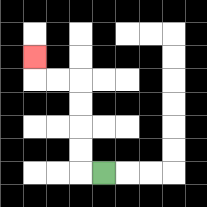{'start': '[4, 7]', 'end': '[1, 2]', 'path_directions': 'L,U,U,U,U,L,L,U', 'path_coordinates': '[[4, 7], [3, 7], [3, 6], [3, 5], [3, 4], [3, 3], [2, 3], [1, 3], [1, 2]]'}